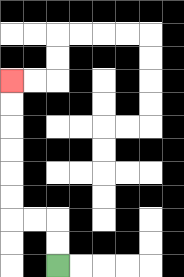{'start': '[2, 11]', 'end': '[0, 3]', 'path_directions': 'U,U,L,L,U,U,U,U,U,U', 'path_coordinates': '[[2, 11], [2, 10], [2, 9], [1, 9], [0, 9], [0, 8], [0, 7], [0, 6], [0, 5], [0, 4], [0, 3]]'}